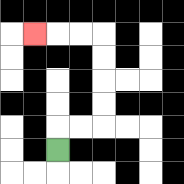{'start': '[2, 6]', 'end': '[1, 1]', 'path_directions': 'U,R,R,U,U,U,U,L,L,L', 'path_coordinates': '[[2, 6], [2, 5], [3, 5], [4, 5], [4, 4], [4, 3], [4, 2], [4, 1], [3, 1], [2, 1], [1, 1]]'}